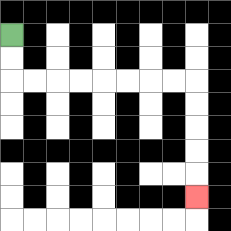{'start': '[0, 1]', 'end': '[8, 8]', 'path_directions': 'D,D,R,R,R,R,R,R,R,R,D,D,D,D,D', 'path_coordinates': '[[0, 1], [0, 2], [0, 3], [1, 3], [2, 3], [3, 3], [4, 3], [5, 3], [6, 3], [7, 3], [8, 3], [8, 4], [8, 5], [8, 6], [8, 7], [8, 8]]'}